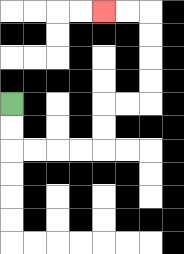{'start': '[0, 4]', 'end': '[4, 0]', 'path_directions': 'D,D,R,R,R,R,U,U,R,R,U,U,U,U,L,L', 'path_coordinates': '[[0, 4], [0, 5], [0, 6], [1, 6], [2, 6], [3, 6], [4, 6], [4, 5], [4, 4], [5, 4], [6, 4], [6, 3], [6, 2], [6, 1], [6, 0], [5, 0], [4, 0]]'}